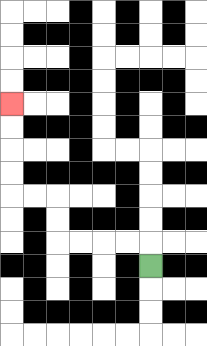{'start': '[6, 11]', 'end': '[0, 4]', 'path_directions': 'U,L,L,L,L,U,U,L,L,U,U,U,U', 'path_coordinates': '[[6, 11], [6, 10], [5, 10], [4, 10], [3, 10], [2, 10], [2, 9], [2, 8], [1, 8], [0, 8], [0, 7], [0, 6], [0, 5], [0, 4]]'}